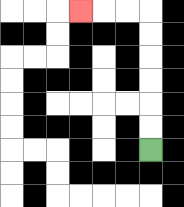{'start': '[6, 6]', 'end': '[3, 0]', 'path_directions': 'U,U,U,U,U,U,L,L,L', 'path_coordinates': '[[6, 6], [6, 5], [6, 4], [6, 3], [6, 2], [6, 1], [6, 0], [5, 0], [4, 0], [3, 0]]'}